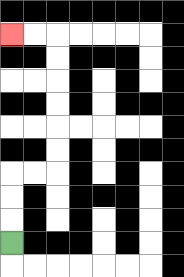{'start': '[0, 10]', 'end': '[0, 1]', 'path_directions': 'U,U,U,R,R,U,U,U,U,U,U,L,L', 'path_coordinates': '[[0, 10], [0, 9], [0, 8], [0, 7], [1, 7], [2, 7], [2, 6], [2, 5], [2, 4], [2, 3], [2, 2], [2, 1], [1, 1], [0, 1]]'}